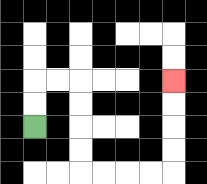{'start': '[1, 5]', 'end': '[7, 3]', 'path_directions': 'U,U,R,R,D,D,D,D,R,R,R,R,U,U,U,U', 'path_coordinates': '[[1, 5], [1, 4], [1, 3], [2, 3], [3, 3], [3, 4], [3, 5], [3, 6], [3, 7], [4, 7], [5, 7], [6, 7], [7, 7], [7, 6], [7, 5], [7, 4], [7, 3]]'}